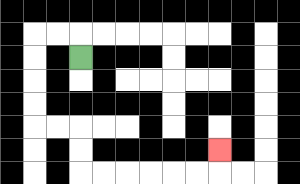{'start': '[3, 2]', 'end': '[9, 6]', 'path_directions': 'U,L,L,D,D,D,D,R,R,D,D,R,R,R,R,R,R,U', 'path_coordinates': '[[3, 2], [3, 1], [2, 1], [1, 1], [1, 2], [1, 3], [1, 4], [1, 5], [2, 5], [3, 5], [3, 6], [3, 7], [4, 7], [5, 7], [6, 7], [7, 7], [8, 7], [9, 7], [9, 6]]'}